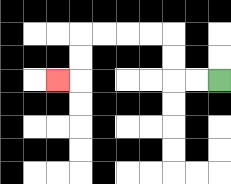{'start': '[9, 3]', 'end': '[2, 3]', 'path_directions': 'L,L,U,U,L,L,L,L,D,D,L', 'path_coordinates': '[[9, 3], [8, 3], [7, 3], [7, 2], [7, 1], [6, 1], [5, 1], [4, 1], [3, 1], [3, 2], [3, 3], [2, 3]]'}